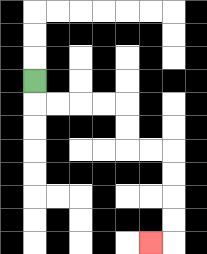{'start': '[1, 3]', 'end': '[6, 10]', 'path_directions': 'D,R,R,R,R,D,D,R,R,D,D,D,D,L', 'path_coordinates': '[[1, 3], [1, 4], [2, 4], [3, 4], [4, 4], [5, 4], [5, 5], [5, 6], [6, 6], [7, 6], [7, 7], [7, 8], [7, 9], [7, 10], [6, 10]]'}